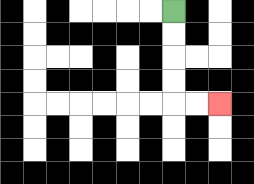{'start': '[7, 0]', 'end': '[9, 4]', 'path_directions': 'D,D,D,D,R,R', 'path_coordinates': '[[7, 0], [7, 1], [7, 2], [7, 3], [7, 4], [8, 4], [9, 4]]'}